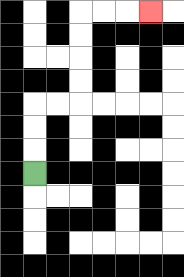{'start': '[1, 7]', 'end': '[6, 0]', 'path_directions': 'U,U,U,R,R,U,U,U,U,R,R,R', 'path_coordinates': '[[1, 7], [1, 6], [1, 5], [1, 4], [2, 4], [3, 4], [3, 3], [3, 2], [3, 1], [3, 0], [4, 0], [5, 0], [6, 0]]'}